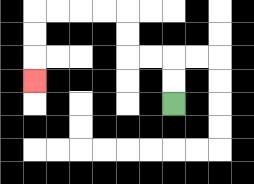{'start': '[7, 4]', 'end': '[1, 3]', 'path_directions': 'U,U,L,L,U,U,L,L,L,L,D,D,D', 'path_coordinates': '[[7, 4], [7, 3], [7, 2], [6, 2], [5, 2], [5, 1], [5, 0], [4, 0], [3, 0], [2, 0], [1, 0], [1, 1], [1, 2], [1, 3]]'}